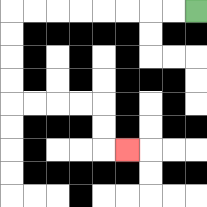{'start': '[8, 0]', 'end': '[5, 6]', 'path_directions': 'L,L,L,L,L,L,L,L,D,D,D,D,R,R,R,R,D,D,R', 'path_coordinates': '[[8, 0], [7, 0], [6, 0], [5, 0], [4, 0], [3, 0], [2, 0], [1, 0], [0, 0], [0, 1], [0, 2], [0, 3], [0, 4], [1, 4], [2, 4], [3, 4], [4, 4], [4, 5], [4, 6], [5, 6]]'}